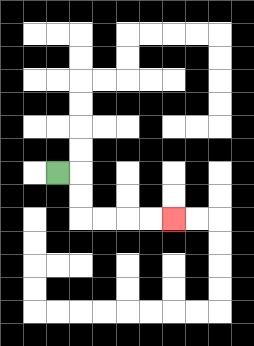{'start': '[2, 7]', 'end': '[7, 9]', 'path_directions': 'R,D,D,R,R,R,R', 'path_coordinates': '[[2, 7], [3, 7], [3, 8], [3, 9], [4, 9], [5, 9], [6, 9], [7, 9]]'}